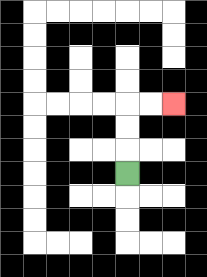{'start': '[5, 7]', 'end': '[7, 4]', 'path_directions': 'U,U,U,R,R', 'path_coordinates': '[[5, 7], [5, 6], [5, 5], [5, 4], [6, 4], [7, 4]]'}